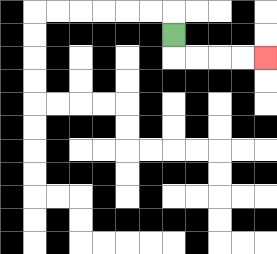{'start': '[7, 1]', 'end': '[11, 2]', 'path_directions': 'D,R,R,R,R', 'path_coordinates': '[[7, 1], [7, 2], [8, 2], [9, 2], [10, 2], [11, 2]]'}